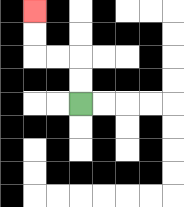{'start': '[3, 4]', 'end': '[1, 0]', 'path_directions': 'U,U,L,L,U,U', 'path_coordinates': '[[3, 4], [3, 3], [3, 2], [2, 2], [1, 2], [1, 1], [1, 0]]'}